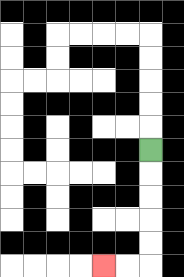{'start': '[6, 6]', 'end': '[4, 11]', 'path_directions': 'D,D,D,D,D,L,L', 'path_coordinates': '[[6, 6], [6, 7], [6, 8], [6, 9], [6, 10], [6, 11], [5, 11], [4, 11]]'}